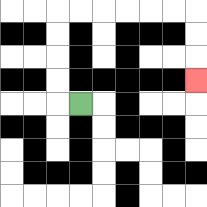{'start': '[3, 4]', 'end': '[8, 3]', 'path_directions': 'L,U,U,U,U,R,R,R,R,R,R,D,D,D', 'path_coordinates': '[[3, 4], [2, 4], [2, 3], [2, 2], [2, 1], [2, 0], [3, 0], [4, 0], [5, 0], [6, 0], [7, 0], [8, 0], [8, 1], [8, 2], [8, 3]]'}